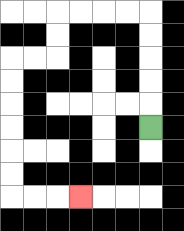{'start': '[6, 5]', 'end': '[3, 8]', 'path_directions': 'U,U,U,U,U,L,L,L,L,D,D,L,L,D,D,D,D,D,D,R,R,R', 'path_coordinates': '[[6, 5], [6, 4], [6, 3], [6, 2], [6, 1], [6, 0], [5, 0], [4, 0], [3, 0], [2, 0], [2, 1], [2, 2], [1, 2], [0, 2], [0, 3], [0, 4], [0, 5], [0, 6], [0, 7], [0, 8], [1, 8], [2, 8], [3, 8]]'}